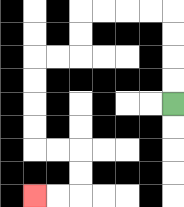{'start': '[7, 4]', 'end': '[1, 8]', 'path_directions': 'U,U,U,U,L,L,L,L,D,D,L,L,D,D,D,D,R,R,D,D,L,L', 'path_coordinates': '[[7, 4], [7, 3], [7, 2], [7, 1], [7, 0], [6, 0], [5, 0], [4, 0], [3, 0], [3, 1], [3, 2], [2, 2], [1, 2], [1, 3], [1, 4], [1, 5], [1, 6], [2, 6], [3, 6], [3, 7], [3, 8], [2, 8], [1, 8]]'}